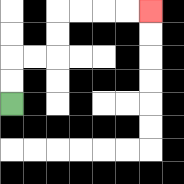{'start': '[0, 4]', 'end': '[6, 0]', 'path_directions': 'U,U,R,R,U,U,R,R,R,R', 'path_coordinates': '[[0, 4], [0, 3], [0, 2], [1, 2], [2, 2], [2, 1], [2, 0], [3, 0], [4, 0], [5, 0], [6, 0]]'}